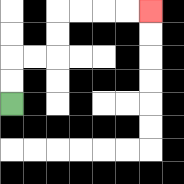{'start': '[0, 4]', 'end': '[6, 0]', 'path_directions': 'U,U,R,R,U,U,R,R,R,R', 'path_coordinates': '[[0, 4], [0, 3], [0, 2], [1, 2], [2, 2], [2, 1], [2, 0], [3, 0], [4, 0], [5, 0], [6, 0]]'}